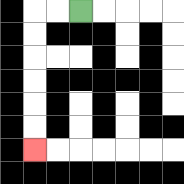{'start': '[3, 0]', 'end': '[1, 6]', 'path_directions': 'L,L,D,D,D,D,D,D', 'path_coordinates': '[[3, 0], [2, 0], [1, 0], [1, 1], [1, 2], [1, 3], [1, 4], [1, 5], [1, 6]]'}